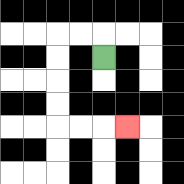{'start': '[4, 2]', 'end': '[5, 5]', 'path_directions': 'U,L,L,D,D,D,D,R,R,R', 'path_coordinates': '[[4, 2], [4, 1], [3, 1], [2, 1], [2, 2], [2, 3], [2, 4], [2, 5], [3, 5], [4, 5], [5, 5]]'}